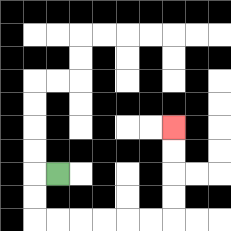{'start': '[2, 7]', 'end': '[7, 5]', 'path_directions': 'L,D,D,R,R,R,R,R,R,U,U,U,U', 'path_coordinates': '[[2, 7], [1, 7], [1, 8], [1, 9], [2, 9], [3, 9], [4, 9], [5, 9], [6, 9], [7, 9], [7, 8], [7, 7], [7, 6], [7, 5]]'}